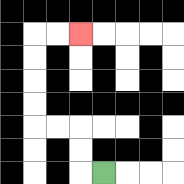{'start': '[4, 7]', 'end': '[3, 1]', 'path_directions': 'L,U,U,L,L,U,U,U,U,R,R', 'path_coordinates': '[[4, 7], [3, 7], [3, 6], [3, 5], [2, 5], [1, 5], [1, 4], [1, 3], [1, 2], [1, 1], [2, 1], [3, 1]]'}